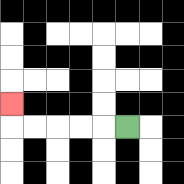{'start': '[5, 5]', 'end': '[0, 4]', 'path_directions': 'L,L,L,L,L,U', 'path_coordinates': '[[5, 5], [4, 5], [3, 5], [2, 5], [1, 5], [0, 5], [0, 4]]'}